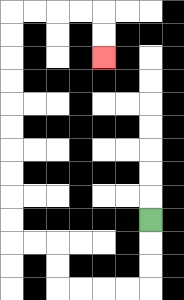{'start': '[6, 9]', 'end': '[4, 2]', 'path_directions': 'D,D,D,L,L,L,L,U,U,L,L,U,U,U,U,U,U,U,U,U,U,R,R,R,R,D,D', 'path_coordinates': '[[6, 9], [6, 10], [6, 11], [6, 12], [5, 12], [4, 12], [3, 12], [2, 12], [2, 11], [2, 10], [1, 10], [0, 10], [0, 9], [0, 8], [0, 7], [0, 6], [0, 5], [0, 4], [0, 3], [0, 2], [0, 1], [0, 0], [1, 0], [2, 0], [3, 0], [4, 0], [4, 1], [4, 2]]'}